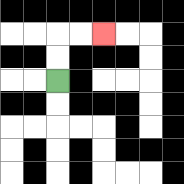{'start': '[2, 3]', 'end': '[4, 1]', 'path_directions': 'U,U,R,R', 'path_coordinates': '[[2, 3], [2, 2], [2, 1], [3, 1], [4, 1]]'}